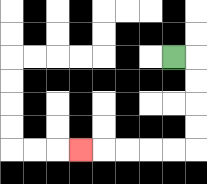{'start': '[7, 2]', 'end': '[3, 6]', 'path_directions': 'R,D,D,D,D,L,L,L,L,L', 'path_coordinates': '[[7, 2], [8, 2], [8, 3], [8, 4], [8, 5], [8, 6], [7, 6], [6, 6], [5, 6], [4, 6], [3, 6]]'}